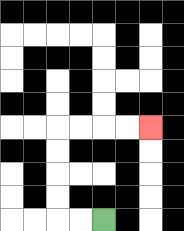{'start': '[4, 9]', 'end': '[6, 5]', 'path_directions': 'L,L,U,U,U,U,R,R,R,R', 'path_coordinates': '[[4, 9], [3, 9], [2, 9], [2, 8], [2, 7], [2, 6], [2, 5], [3, 5], [4, 5], [5, 5], [6, 5]]'}